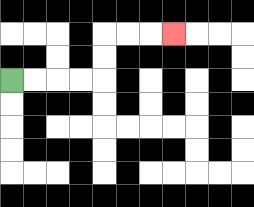{'start': '[0, 3]', 'end': '[7, 1]', 'path_directions': 'R,R,R,R,U,U,R,R,R', 'path_coordinates': '[[0, 3], [1, 3], [2, 3], [3, 3], [4, 3], [4, 2], [4, 1], [5, 1], [6, 1], [7, 1]]'}